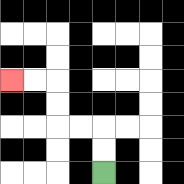{'start': '[4, 7]', 'end': '[0, 3]', 'path_directions': 'U,U,L,L,U,U,L,L', 'path_coordinates': '[[4, 7], [4, 6], [4, 5], [3, 5], [2, 5], [2, 4], [2, 3], [1, 3], [0, 3]]'}